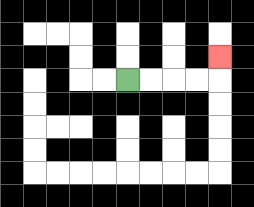{'start': '[5, 3]', 'end': '[9, 2]', 'path_directions': 'R,R,R,R,U', 'path_coordinates': '[[5, 3], [6, 3], [7, 3], [8, 3], [9, 3], [9, 2]]'}